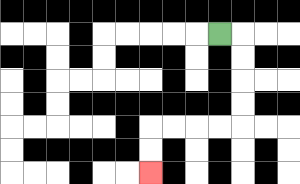{'start': '[9, 1]', 'end': '[6, 7]', 'path_directions': 'R,D,D,D,D,L,L,L,L,D,D', 'path_coordinates': '[[9, 1], [10, 1], [10, 2], [10, 3], [10, 4], [10, 5], [9, 5], [8, 5], [7, 5], [6, 5], [6, 6], [6, 7]]'}